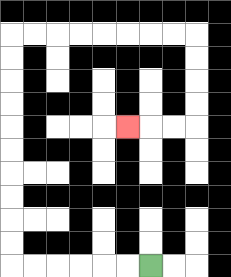{'start': '[6, 11]', 'end': '[5, 5]', 'path_directions': 'L,L,L,L,L,L,U,U,U,U,U,U,U,U,U,U,R,R,R,R,R,R,R,R,D,D,D,D,L,L,L', 'path_coordinates': '[[6, 11], [5, 11], [4, 11], [3, 11], [2, 11], [1, 11], [0, 11], [0, 10], [0, 9], [0, 8], [0, 7], [0, 6], [0, 5], [0, 4], [0, 3], [0, 2], [0, 1], [1, 1], [2, 1], [3, 1], [4, 1], [5, 1], [6, 1], [7, 1], [8, 1], [8, 2], [8, 3], [8, 4], [8, 5], [7, 5], [6, 5], [5, 5]]'}